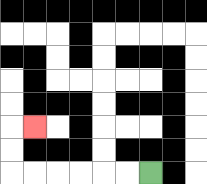{'start': '[6, 7]', 'end': '[1, 5]', 'path_directions': 'L,L,L,L,L,L,U,U,R', 'path_coordinates': '[[6, 7], [5, 7], [4, 7], [3, 7], [2, 7], [1, 7], [0, 7], [0, 6], [0, 5], [1, 5]]'}